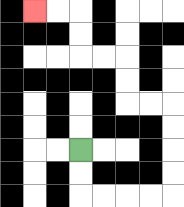{'start': '[3, 6]', 'end': '[1, 0]', 'path_directions': 'D,D,R,R,R,R,U,U,U,U,L,L,U,U,L,L,U,U,L,L', 'path_coordinates': '[[3, 6], [3, 7], [3, 8], [4, 8], [5, 8], [6, 8], [7, 8], [7, 7], [7, 6], [7, 5], [7, 4], [6, 4], [5, 4], [5, 3], [5, 2], [4, 2], [3, 2], [3, 1], [3, 0], [2, 0], [1, 0]]'}